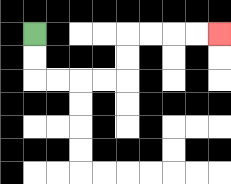{'start': '[1, 1]', 'end': '[9, 1]', 'path_directions': 'D,D,R,R,R,R,U,U,R,R,R,R', 'path_coordinates': '[[1, 1], [1, 2], [1, 3], [2, 3], [3, 3], [4, 3], [5, 3], [5, 2], [5, 1], [6, 1], [7, 1], [8, 1], [9, 1]]'}